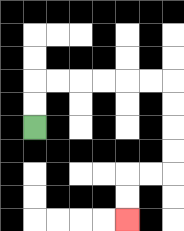{'start': '[1, 5]', 'end': '[5, 9]', 'path_directions': 'U,U,R,R,R,R,R,R,D,D,D,D,L,L,D,D', 'path_coordinates': '[[1, 5], [1, 4], [1, 3], [2, 3], [3, 3], [4, 3], [5, 3], [6, 3], [7, 3], [7, 4], [7, 5], [7, 6], [7, 7], [6, 7], [5, 7], [5, 8], [5, 9]]'}